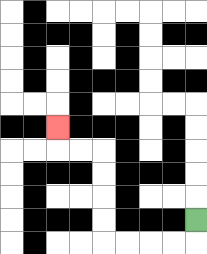{'start': '[8, 9]', 'end': '[2, 5]', 'path_directions': 'D,L,L,L,L,U,U,U,U,L,L,U', 'path_coordinates': '[[8, 9], [8, 10], [7, 10], [6, 10], [5, 10], [4, 10], [4, 9], [4, 8], [4, 7], [4, 6], [3, 6], [2, 6], [2, 5]]'}